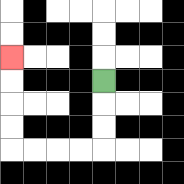{'start': '[4, 3]', 'end': '[0, 2]', 'path_directions': 'D,D,D,L,L,L,L,U,U,U,U', 'path_coordinates': '[[4, 3], [4, 4], [4, 5], [4, 6], [3, 6], [2, 6], [1, 6], [0, 6], [0, 5], [0, 4], [0, 3], [0, 2]]'}